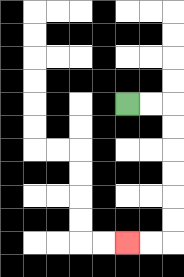{'start': '[5, 4]', 'end': '[5, 10]', 'path_directions': 'R,R,D,D,D,D,D,D,L,L', 'path_coordinates': '[[5, 4], [6, 4], [7, 4], [7, 5], [7, 6], [7, 7], [7, 8], [7, 9], [7, 10], [6, 10], [5, 10]]'}